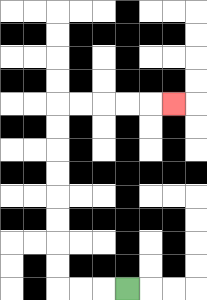{'start': '[5, 12]', 'end': '[7, 4]', 'path_directions': 'L,L,L,U,U,U,U,U,U,U,U,R,R,R,R,R', 'path_coordinates': '[[5, 12], [4, 12], [3, 12], [2, 12], [2, 11], [2, 10], [2, 9], [2, 8], [2, 7], [2, 6], [2, 5], [2, 4], [3, 4], [4, 4], [5, 4], [6, 4], [7, 4]]'}